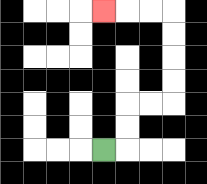{'start': '[4, 6]', 'end': '[4, 0]', 'path_directions': 'R,U,U,R,R,U,U,U,U,L,L,L', 'path_coordinates': '[[4, 6], [5, 6], [5, 5], [5, 4], [6, 4], [7, 4], [7, 3], [7, 2], [7, 1], [7, 0], [6, 0], [5, 0], [4, 0]]'}